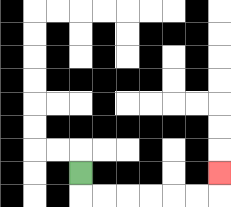{'start': '[3, 7]', 'end': '[9, 7]', 'path_directions': 'D,R,R,R,R,R,R,U', 'path_coordinates': '[[3, 7], [3, 8], [4, 8], [5, 8], [6, 8], [7, 8], [8, 8], [9, 8], [9, 7]]'}